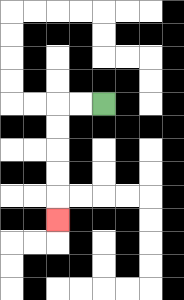{'start': '[4, 4]', 'end': '[2, 9]', 'path_directions': 'L,L,D,D,D,D,D', 'path_coordinates': '[[4, 4], [3, 4], [2, 4], [2, 5], [2, 6], [2, 7], [2, 8], [2, 9]]'}